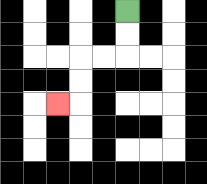{'start': '[5, 0]', 'end': '[2, 4]', 'path_directions': 'D,D,L,L,D,D,L', 'path_coordinates': '[[5, 0], [5, 1], [5, 2], [4, 2], [3, 2], [3, 3], [3, 4], [2, 4]]'}